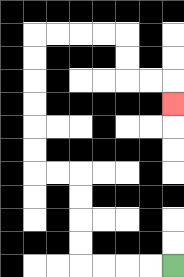{'start': '[7, 11]', 'end': '[7, 4]', 'path_directions': 'L,L,L,L,U,U,U,U,L,L,U,U,U,U,U,U,R,R,R,R,D,D,R,R,D', 'path_coordinates': '[[7, 11], [6, 11], [5, 11], [4, 11], [3, 11], [3, 10], [3, 9], [3, 8], [3, 7], [2, 7], [1, 7], [1, 6], [1, 5], [1, 4], [1, 3], [1, 2], [1, 1], [2, 1], [3, 1], [4, 1], [5, 1], [5, 2], [5, 3], [6, 3], [7, 3], [7, 4]]'}